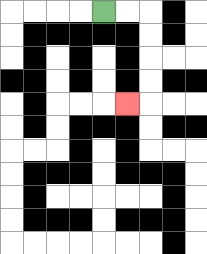{'start': '[4, 0]', 'end': '[5, 4]', 'path_directions': 'R,R,D,D,D,D,L', 'path_coordinates': '[[4, 0], [5, 0], [6, 0], [6, 1], [6, 2], [6, 3], [6, 4], [5, 4]]'}